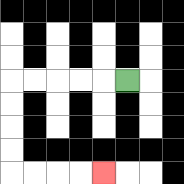{'start': '[5, 3]', 'end': '[4, 7]', 'path_directions': 'L,L,L,L,L,D,D,D,D,R,R,R,R', 'path_coordinates': '[[5, 3], [4, 3], [3, 3], [2, 3], [1, 3], [0, 3], [0, 4], [0, 5], [0, 6], [0, 7], [1, 7], [2, 7], [3, 7], [4, 7]]'}